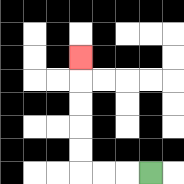{'start': '[6, 7]', 'end': '[3, 2]', 'path_directions': 'L,L,L,U,U,U,U,U', 'path_coordinates': '[[6, 7], [5, 7], [4, 7], [3, 7], [3, 6], [3, 5], [3, 4], [3, 3], [3, 2]]'}